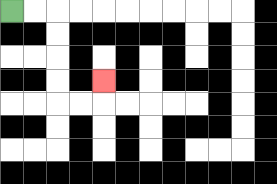{'start': '[0, 0]', 'end': '[4, 3]', 'path_directions': 'R,R,D,D,D,D,R,R,U', 'path_coordinates': '[[0, 0], [1, 0], [2, 0], [2, 1], [2, 2], [2, 3], [2, 4], [3, 4], [4, 4], [4, 3]]'}